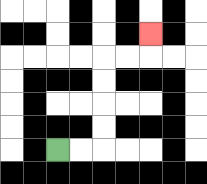{'start': '[2, 6]', 'end': '[6, 1]', 'path_directions': 'R,R,U,U,U,U,R,R,U', 'path_coordinates': '[[2, 6], [3, 6], [4, 6], [4, 5], [4, 4], [4, 3], [4, 2], [5, 2], [6, 2], [6, 1]]'}